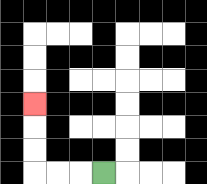{'start': '[4, 7]', 'end': '[1, 4]', 'path_directions': 'L,L,L,U,U,U', 'path_coordinates': '[[4, 7], [3, 7], [2, 7], [1, 7], [1, 6], [1, 5], [1, 4]]'}